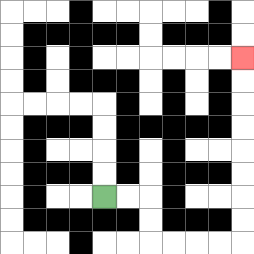{'start': '[4, 8]', 'end': '[10, 2]', 'path_directions': 'R,R,D,D,R,R,R,R,U,U,U,U,U,U,U,U', 'path_coordinates': '[[4, 8], [5, 8], [6, 8], [6, 9], [6, 10], [7, 10], [8, 10], [9, 10], [10, 10], [10, 9], [10, 8], [10, 7], [10, 6], [10, 5], [10, 4], [10, 3], [10, 2]]'}